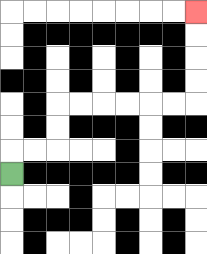{'start': '[0, 7]', 'end': '[8, 0]', 'path_directions': 'U,R,R,U,U,R,R,R,R,R,R,U,U,U,U', 'path_coordinates': '[[0, 7], [0, 6], [1, 6], [2, 6], [2, 5], [2, 4], [3, 4], [4, 4], [5, 4], [6, 4], [7, 4], [8, 4], [8, 3], [8, 2], [8, 1], [8, 0]]'}